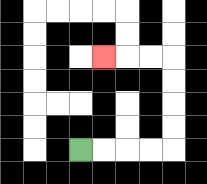{'start': '[3, 6]', 'end': '[4, 2]', 'path_directions': 'R,R,R,R,U,U,U,U,L,L,L', 'path_coordinates': '[[3, 6], [4, 6], [5, 6], [6, 6], [7, 6], [7, 5], [7, 4], [7, 3], [7, 2], [6, 2], [5, 2], [4, 2]]'}